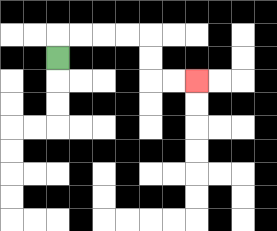{'start': '[2, 2]', 'end': '[8, 3]', 'path_directions': 'U,R,R,R,R,D,D,R,R', 'path_coordinates': '[[2, 2], [2, 1], [3, 1], [4, 1], [5, 1], [6, 1], [6, 2], [6, 3], [7, 3], [8, 3]]'}